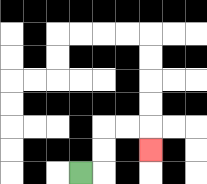{'start': '[3, 7]', 'end': '[6, 6]', 'path_directions': 'R,U,U,R,R,D', 'path_coordinates': '[[3, 7], [4, 7], [4, 6], [4, 5], [5, 5], [6, 5], [6, 6]]'}